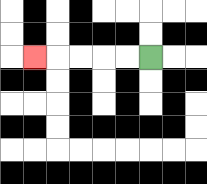{'start': '[6, 2]', 'end': '[1, 2]', 'path_directions': 'L,L,L,L,L', 'path_coordinates': '[[6, 2], [5, 2], [4, 2], [3, 2], [2, 2], [1, 2]]'}